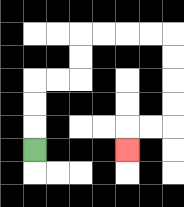{'start': '[1, 6]', 'end': '[5, 6]', 'path_directions': 'U,U,U,R,R,U,U,R,R,R,R,D,D,D,D,L,L,D', 'path_coordinates': '[[1, 6], [1, 5], [1, 4], [1, 3], [2, 3], [3, 3], [3, 2], [3, 1], [4, 1], [5, 1], [6, 1], [7, 1], [7, 2], [7, 3], [7, 4], [7, 5], [6, 5], [5, 5], [5, 6]]'}